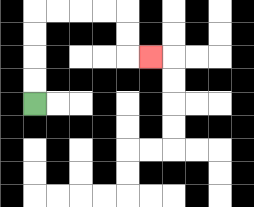{'start': '[1, 4]', 'end': '[6, 2]', 'path_directions': 'U,U,U,U,R,R,R,R,D,D,R', 'path_coordinates': '[[1, 4], [1, 3], [1, 2], [1, 1], [1, 0], [2, 0], [3, 0], [4, 0], [5, 0], [5, 1], [5, 2], [6, 2]]'}